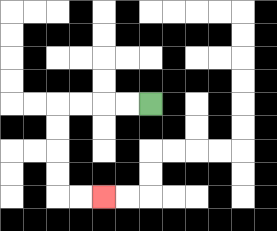{'start': '[6, 4]', 'end': '[4, 8]', 'path_directions': 'L,L,L,L,D,D,D,D,R,R', 'path_coordinates': '[[6, 4], [5, 4], [4, 4], [3, 4], [2, 4], [2, 5], [2, 6], [2, 7], [2, 8], [3, 8], [4, 8]]'}